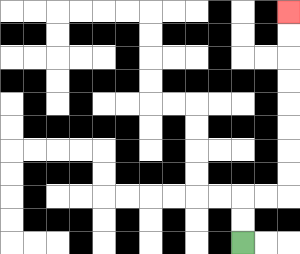{'start': '[10, 10]', 'end': '[12, 0]', 'path_directions': 'U,U,R,R,U,U,U,U,U,U,U,U', 'path_coordinates': '[[10, 10], [10, 9], [10, 8], [11, 8], [12, 8], [12, 7], [12, 6], [12, 5], [12, 4], [12, 3], [12, 2], [12, 1], [12, 0]]'}